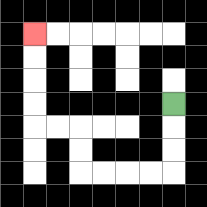{'start': '[7, 4]', 'end': '[1, 1]', 'path_directions': 'D,D,D,L,L,L,L,U,U,L,L,U,U,U,U', 'path_coordinates': '[[7, 4], [7, 5], [7, 6], [7, 7], [6, 7], [5, 7], [4, 7], [3, 7], [3, 6], [3, 5], [2, 5], [1, 5], [1, 4], [1, 3], [1, 2], [1, 1]]'}